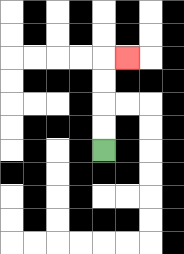{'start': '[4, 6]', 'end': '[5, 2]', 'path_directions': 'U,U,U,U,R', 'path_coordinates': '[[4, 6], [4, 5], [4, 4], [4, 3], [4, 2], [5, 2]]'}